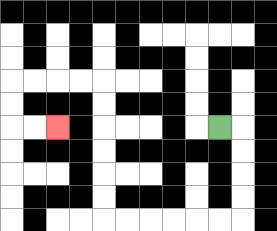{'start': '[9, 5]', 'end': '[2, 5]', 'path_directions': 'R,D,D,D,D,L,L,L,L,L,L,U,U,U,U,U,U,L,L,L,L,D,D,R,R', 'path_coordinates': '[[9, 5], [10, 5], [10, 6], [10, 7], [10, 8], [10, 9], [9, 9], [8, 9], [7, 9], [6, 9], [5, 9], [4, 9], [4, 8], [4, 7], [4, 6], [4, 5], [4, 4], [4, 3], [3, 3], [2, 3], [1, 3], [0, 3], [0, 4], [0, 5], [1, 5], [2, 5]]'}